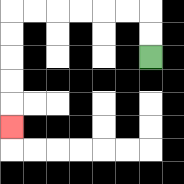{'start': '[6, 2]', 'end': '[0, 5]', 'path_directions': 'U,U,L,L,L,L,L,L,D,D,D,D,D', 'path_coordinates': '[[6, 2], [6, 1], [6, 0], [5, 0], [4, 0], [3, 0], [2, 0], [1, 0], [0, 0], [0, 1], [0, 2], [0, 3], [0, 4], [0, 5]]'}